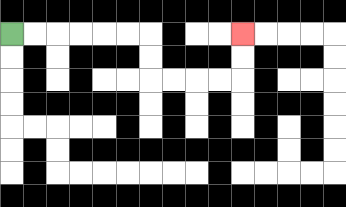{'start': '[0, 1]', 'end': '[10, 1]', 'path_directions': 'R,R,R,R,R,R,D,D,R,R,R,R,U,U', 'path_coordinates': '[[0, 1], [1, 1], [2, 1], [3, 1], [4, 1], [5, 1], [6, 1], [6, 2], [6, 3], [7, 3], [8, 3], [9, 3], [10, 3], [10, 2], [10, 1]]'}